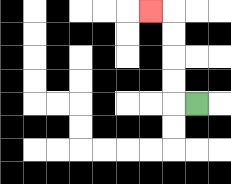{'start': '[8, 4]', 'end': '[6, 0]', 'path_directions': 'L,U,U,U,U,L', 'path_coordinates': '[[8, 4], [7, 4], [7, 3], [7, 2], [7, 1], [7, 0], [6, 0]]'}